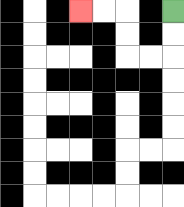{'start': '[7, 0]', 'end': '[3, 0]', 'path_directions': 'D,D,L,L,U,U,L,L', 'path_coordinates': '[[7, 0], [7, 1], [7, 2], [6, 2], [5, 2], [5, 1], [5, 0], [4, 0], [3, 0]]'}